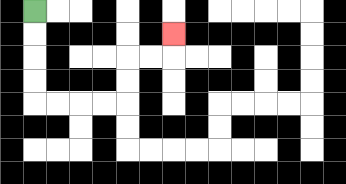{'start': '[1, 0]', 'end': '[7, 1]', 'path_directions': 'D,D,D,D,R,R,R,R,U,U,R,R,U', 'path_coordinates': '[[1, 0], [1, 1], [1, 2], [1, 3], [1, 4], [2, 4], [3, 4], [4, 4], [5, 4], [5, 3], [5, 2], [6, 2], [7, 2], [7, 1]]'}